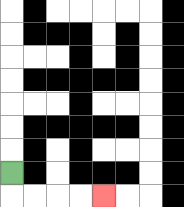{'start': '[0, 7]', 'end': '[4, 8]', 'path_directions': 'D,R,R,R,R', 'path_coordinates': '[[0, 7], [0, 8], [1, 8], [2, 8], [3, 8], [4, 8]]'}